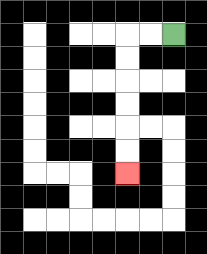{'start': '[7, 1]', 'end': '[5, 7]', 'path_directions': 'L,L,D,D,D,D,D,D', 'path_coordinates': '[[7, 1], [6, 1], [5, 1], [5, 2], [5, 3], [5, 4], [5, 5], [5, 6], [5, 7]]'}